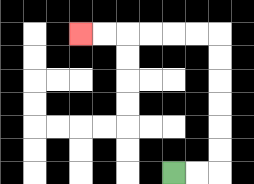{'start': '[7, 7]', 'end': '[3, 1]', 'path_directions': 'R,R,U,U,U,U,U,U,L,L,L,L,L,L', 'path_coordinates': '[[7, 7], [8, 7], [9, 7], [9, 6], [9, 5], [9, 4], [9, 3], [9, 2], [9, 1], [8, 1], [7, 1], [6, 1], [5, 1], [4, 1], [3, 1]]'}